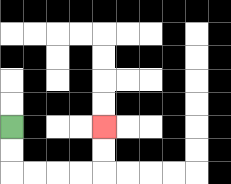{'start': '[0, 5]', 'end': '[4, 5]', 'path_directions': 'D,D,R,R,R,R,U,U', 'path_coordinates': '[[0, 5], [0, 6], [0, 7], [1, 7], [2, 7], [3, 7], [4, 7], [4, 6], [4, 5]]'}